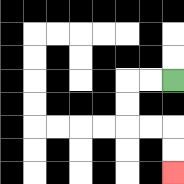{'start': '[7, 3]', 'end': '[7, 7]', 'path_directions': 'L,L,D,D,R,R,D,D', 'path_coordinates': '[[7, 3], [6, 3], [5, 3], [5, 4], [5, 5], [6, 5], [7, 5], [7, 6], [7, 7]]'}